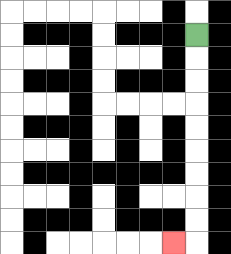{'start': '[8, 1]', 'end': '[7, 10]', 'path_directions': 'D,D,D,D,D,D,D,D,D,L', 'path_coordinates': '[[8, 1], [8, 2], [8, 3], [8, 4], [8, 5], [8, 6], [8, 7], [8, 8], [8, 9], [8, 10], [7, 10]]'}